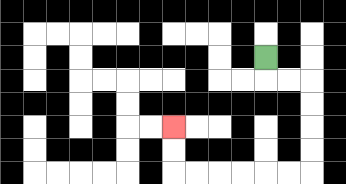{'start': '[11, 2]', 'end': '[7, 5]', 'path_directions': 'D,R,R,D,D,D,D,L,L,L,L,L,L,U,U', 'path_coordinates': '[[11, 2], [11, 3], [12, 3], [13, 3], [13, 4], [13, 5], [13, 6], [13, 7], [12, 7], [11, 7], [10, 7], [9, 7], [8, 7], [7, 7], [7, 6], [7, 5]]'}